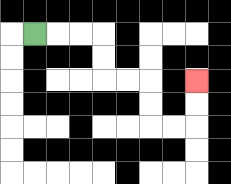{'start': '[1, 1]', 'end': '[8, 3]', 'path_directions': 'R,R,R,D,D,R,R,D,D,R,R,U,U', 'path_coordinates': '[[1, 1], [2, 1], [3, 1], [4, 1], [4, 2], [4, 3], [5, 3], [6, 3], [6, 4], [6, 5], [7, 5], [8, 5], [8, 4], [8, 3]]'}